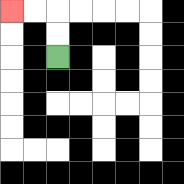{'start': '[2, 2]', 'end': '[0, 0]', 'path_directions': 'U,U,L,L', 'path_coordinates': '[[2, 2], [2, 1], [2, 0], [1, 0], [0, 0]]'}